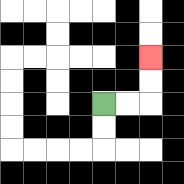{'start': '[4, 4]', 'end': '[6, 2]', 'path_directions': 'R,R,U,U', 'path_coordinates': '[[4, 4], [5, 4], [6, 4], [6, 3], [6, 2]]'}